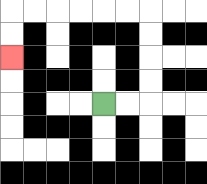{'start': '[4, 4]', 'end': '[0, 2]', 'path_directions': 'R,R,U,U,U,U,L,L,L,L,L,L,D,D', 'path_coordinates': '[[4, 4], [5, 4], [6, 4], [6, 3], [6, 2], [6, 1], [6, 0], [5, 0], [4, 0], [3, 0], [2, 0], [1, 0], [0, 0], [0, 1], [0, 2]]'}